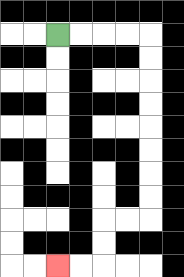{'start': '[2, 1]', 'end': '[2, 11]', 'path_directions': 'R,R,R,R,D,D,D,D,D,D,D,D,L,L,D,D,L,L', 'path_coordinates': '[[2, 1], [3, 1], [4, 1], [5, 1], [6, 1], [6, 2], [6, 3], [6, 4], [6, 5], [6, 6], [6, 7], [6, 8], [6, 9], [5, 9], [4, 9], [4, 10], [4, 11], [3, 11], [2, 11]]'}